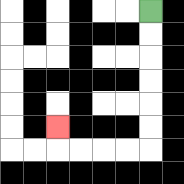{'start': '[6, 0]', 'end': '[2, 5]', 'path_directions': 'D,D,D,D,D,D,L,L,L,L,U', 'path_coordinates': '[[6, 0], [6, 1], [6, 2], [6, 3], [6, 4], [6, 5], [6, 6], [5, 6], [4, 6], [3, 6], [2, 6], [2, 5]]'}